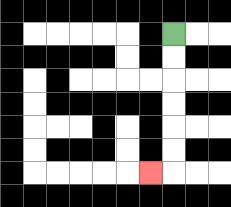{'start': '[7, 1]', 'end': '[6, 7]', 'path_directions': 'D,D,D,D,D,D,L', 'path_coordinates': '[[7, 1], [7, 2], [7, 3], [7, 4], [7, 5], [7, 6], [7, 7], [6, 7]]'}